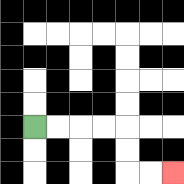{'start': '[1, 5]', 'end': '[7, 7]', 'path_directions': 'R,R,R,R,D,D,R,R', 'path_coordinates': '[[1, 5], [2, 5], [3, 5], [4, 5], [5, 5], [5, 6], [5, 7], [6, 7], [7, 7]]'}